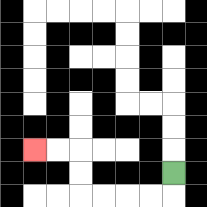{'start': '[7, 7]', 'end': '[1, 6]', 'path_directions': 'D,L,L,L,L,U,U,L,L', 'path_coordinates': '[[7, 7], [7, 8], [6, 8], [5, 8], [4, 8], [3, 8], [3, 7], [3, 6], [2, 6], [1, 6]]'}